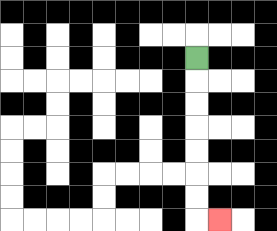{'start': '[8, 2]', 'end': '[9, 9]', 'path_directions': 'D,D,D,D,D,D,D,R', 'path_coordinates': '[[8, 2], [8, 3], [8, 4], [8, 5], [8, 6], [8, 7], [8, 8], [8, 9], [9, 9]]'}